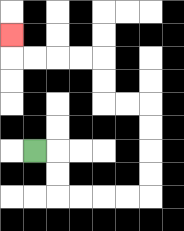{'start': '[1, 6]', 'end': '[0, 1]', 'path_directions': 'R,D,D,R,R,R,R,U,U,U,U,L,L,U,U,L,L,L,L,U', 'path_coordinates': '[[1, 6], [2, 6], [2, 7], [2, 8], [3, 8], [4, 8], [5, 8], [6, 8], [6, 7], [6, 6], [6, 5], [6, 4], [5, 4], [4, 4], [4, 3], [4, 2], [3, 2], [2, 2], [1, 2], [0, 2], [0, 1]]'}